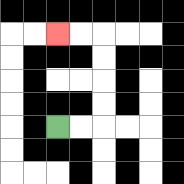{'start': '[2, 5]', 'end': '[2, 1]', 'path_directions': 'R,R,U,U,U,U,L,L', 'path_coordinates': '[[2, 5], [3, 5], [4, 5], [4, 4], [4, 3], [4, 2], [4, 1], [3, 1], [2, 1]]'}